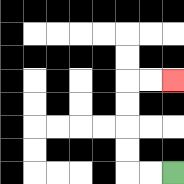{'start': '[7, 7]', 'end': '[7, 3]', 'path_directions': 'L,L,U,U,U,U,R,R', 'path_coordinates': '[[7, 7], [6, 7], [5, 7], [5, 6], [5, 5], [5, 4], [5, 3], [6, 3], [7, 3]]'}